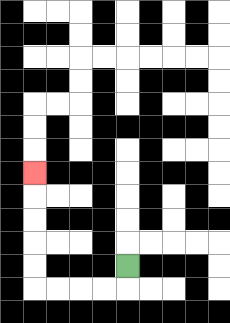{'start': '[5, 11]', 'end': '[1, 7]', 'path_directions': 'D,L,L,L,L,U,U,U,U,U', 'path_coordinates': '[[5, 11], [5, 12], [4, 12], [3, 12], [2, 12], [1, 12], [1, 11], [1, 10], [1, 9], [1, 8], [1, 7]]'}